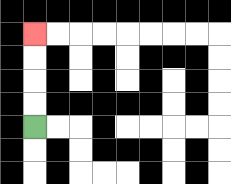{'start': '[1, 5]', 'end': '[1, 1]', 'path_directions': 'U,U,U,U', 'path_coordinates': '[[1, 5], [1, 4], [1, 3], [1, 2], [1, 1]]'}